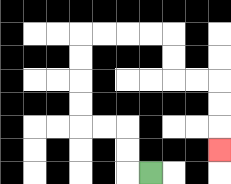{'start': '[6, 7]', 'end': '[9, 6]', 'path_directions': 'L,U,U,L,L,U,U,U,U,R,R,R,R,D,D,R,R,D,D,D', 'path_coordinates': '[[6, 7], [5, 7], [5, 6], [5, 5], [4, 5], [3, 5], [3, 4], [3, 3], [3, 2], [3, 1], [4, 1], [5, 1], [6, 1], [7, 1], [7, 2], [7, 3], [8, 3], [9, 3], [9, 4], [9, 5], [9, 6]]'}